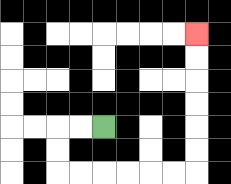{'start': '[4, 5]', 'end': '[8, 1]', 'path_directions': 'L,L,D,D,R,R,R,R,R,R,U,U,U,U,U,U', 'path_coordinates': '[[4, 5], [3, 5], [2, 5], [2, 6], [2, 7], [3, 7], [4, 7], [5, 7], [6, 7], [7, 7], [8, 7], [8, 6], [8, 5], [8, 4], [8, 3], [8, 2], [8, 1]]'}